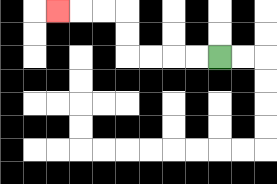{'start': '[9, 2]', 'end': '[2, 0]', 'path_directions': 'L,L,L,L,U,U,L,L,L', 'path_coordinates': '[[9, 2], [8, 2], [7, 2], [6, 2], [5, 2], [5, 1], [5, 0], [4, 0], [3, 0], [2, 0]]'}